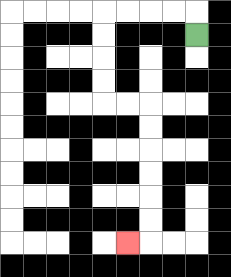{'start': '[8, 1]', 'end': '[5, 10]', 'path_directions': 'U,L,L,L,L,D,D,D,D,R,R,D,D,D,D,D,D,L', 'path_coordinates': '[[8, 1], [8, 0], [7, 0], [6, 0], [5, 0], [4, 0], [4, 1], [4, 2], [4, 3], [4, 4], [5, 4], [6, 4], [6, 5], [6, 6], [6, 7], [6, 8], [6, 9], [6, 10], [5, 10]]'}